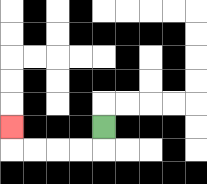{'start': '[4, 5]', 'end': '[0, 5]', 'path_directions': 'D,L,L,L,L,U', 'path_coordinates': '[[4, 5], [4, 6], [3, 6], [2, 6], [1, 6], [0, 6], [0, 5]]'}